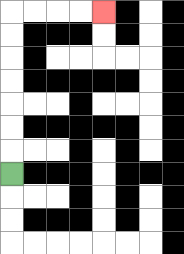{'start': '[0, 7]', 'end': '[4, 0]', 'path_directions': 'U,U,U,U,U,U,U,R,R,R,R', 'path_coordinates': '[[0, 7], [0, 6], [0, 5], [0, 4], [0, 3], [0, 2], [0, 1], [0, 0], [1, 0], [2, 0], [3, 0], [4, 0]]'}